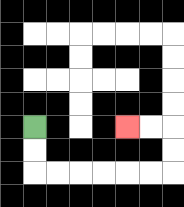{'start': '[1, 5]', 'end': '[5, 5]', 'path_directions': 'D,D,R,R,R,R,R,R,U,U,L,L', 'path_coordinates': '[[1, 5], [1, 6], [1, 7], [2, 7], [3, 7], [4, 7], [5, 7], [6, 7], [7, 7], [7, 6], [7, 5], [6, 5], [5, 5]]'}